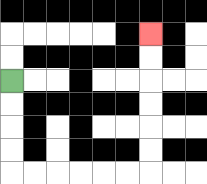{'start': '[0, 3]', 'end': '[6, 1]', 'path_directions': 'D,D,D,D,R,R,R,R,R,R,U,U,U,U,U,U', 'path_coordinates': '[[0, 3], [0, 4], [0, 5], [0, 6], [0, 7], [1, 7], [2, 7], [3, 7], [4, 7], [5, 7], [6, 7], [6, 6], [6, 5], [6, 4], [6, 3], [6, 2], [6, 1]]'}